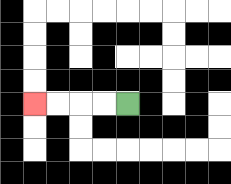{'start': '[5, 4]', 'end': '[1, 4]', 'path_directions': 'L,L,L,L', 'path_coordinates': '[[5, 4], [4, 4], [3, 4], [2, 4], [1, 4]]'}